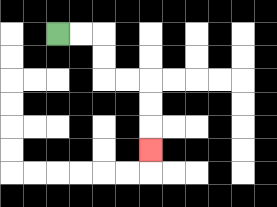{'start': '[2, 1]', 'end': '[6, 6]', 'path_directions': 'R,R,D,D,R,R,D,D,D', 'path_coordinates': '[[2, 1], [3, 1], [4, 1], [4, 2], [4, 3], [5, 3], [6, 3], [6, 4], [6, 5], [6, 6]]'}